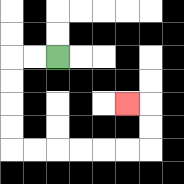{'start': '[2, 2]', 'end': '[5, 4]', 'path_directions': 'L,L,D,D,D,D,R,R,R,R,R,R,U,U,L', 'path_coordinates': '[[2, 2], [1, 2], [0, 2], [0, 3], [0, 4], [0, 5], [0, 6], [1, 6], [2, 6], [3, 6], [4, 6], [5, 6], [6, 6], [6, 5], [6, 4], [5, 4]]'}